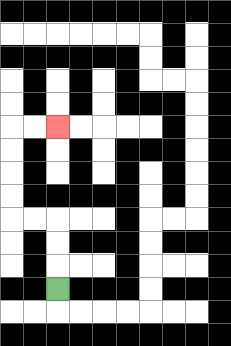{'start': '[2, 12]', 'end': '[2, 5]', 'path_directions': 'U,U,U,L,L,U,U,U,U,R,R', 'path_coordinates': '[[2, 12], [2, 11], [2, 10], [2, 9], [1, 9], [0, 9], [0, 8], [0, 7], [0, 6], [0, 5], [1, 5], [2, 5]]'}